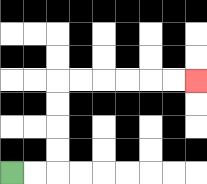{'start': '[0, 7]', 'end': '[8, 3]', 'path_directions': 'R,R,U,U,U,U,R,R,R,R,R,R', 'path_coordinates': '[[0, 7], [1, 7], [2, 7], [2, 6], [2, 5], [2, 4], [2, 3], [3, 3], [4, 3], [5, 3], [6, 3], [7, 3], [8, 3]]'}